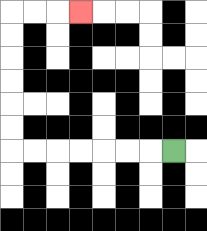{'start': '[7, 6]', 'end': '[3, 0]', 'path_directions': 'L,L,L,L,L,L,L,U,U,U,U,U,U,R,R,R', 'path_coordinates': '[[7, 6], [6, 6], [5, 6], [4, 6], [3, 6], [2, 6], [1, 6], [0, 6], [0, 5], [0, 4], [0, 3], [0, 2], [0, 1], [0, 0], [1, 0], [2, 0], [3, 0]]'}